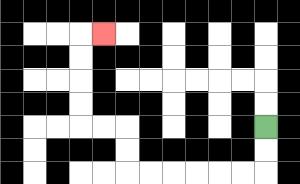{'start': '[11, 5]', 'end': '[4, 1]', 'path_directions': 'D,D,L,L,L,L,L,L,U,U,L,L,U,U,U,U,R', 'path_coordinates': '[[11, 5], [11, 6], [11, 7], [10, 7], [9, 7], [8, 7], [7, 7], [6, 7], [5, 7], [5, 6], [5, 5], [4, 5], [3, 5], [3, 4], [3, 3], [3, 2], [3, 1], [4, 1]]'}